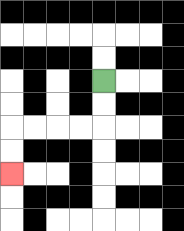{'start': '[4, 3]', 'end': '[0, 7]', 'path_directions': 'D,D,L,L,L,L,D,D', 'path_coordinates': '[[4, 3], [4, 4], [4, 5], [3, 5], [2, 5], [1, 5], [0, 5], [0, 6], [0, 7]]'}